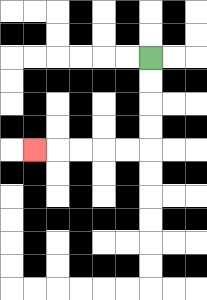{'start': '[6, 2]', 'end': '[1, 6]', 'path_directions': 'D,D,D,D,L,L,L,L,L', 'path_coordinates': '[[6, 2], [6, 3], [6, 4], [6, 5], [6, 6], [5, 6], [4, 6], [3, 6], [2, 6], [1, 6]]'}